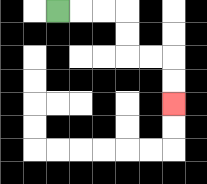{'start': '[2, 0]', 'end': '[7, 4]', 'path_directions': 'R,R,R,D,D,R,R,D,D', 'path_coordinates': '[[2, 0], [3, 0], [4, 0], [5, 0], [5, 1], [5, 2], [6, 2], [7, 2], [7, 3], [7, 4]]'}